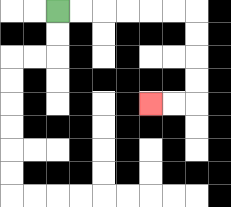{'start': '[2, 0]', 'end': '[6, 4]', 'path_directions': 'R,R,R,R,R,R,D,D,D,D,L,L', 'path_coordinates': '[[2, 0], [3, 0], [4, 0], [5, 0], [6, 0], [7, 0], [8, 0], [8, 1], [8, 2], [8, 3], [8, 4], [7, 4], [6, 4]]'}